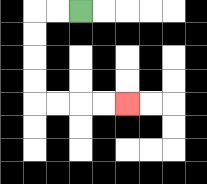{'start': '[3, 0]', 'end': '[5, 4]', 'path_directions': 'L,L,D,D,D,D,R,R,R,R', 'path_coordinates': '[[3, 0], [2, 0], [1, 0], [1, 1], [1, 2], [1, 3], [1, 4], [2, 4], [3, 4], [4, 4], [5, 4]]'}